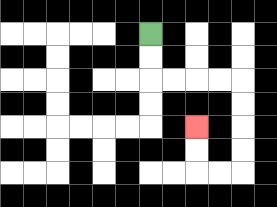{'start': '[6, 1]', 'end': '[8, 5]', 'path_directions': 'D,D,R,R,R,R,D,D,D,D,L,L,U,U', 'path_coordinates': '[[6, 1], [6, 2], [6, 3], [7, 3], [8, 3], [9, 3], [10, 3], [10, 4], [10, 5], [10, 6], [10, 7], [9, 7], [8, 7], [8, 6], [8, 5]]'}